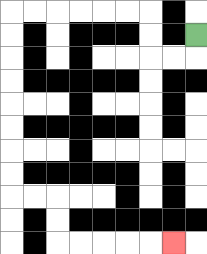{'start': '[8, 1]', 'end': '[7, 10]', 'path_directions': 'D,L,L,U,U,L,L,L,L,L,L,D,D,D,D,D,D,D,D,R,R,D,D,R,R,R,R,R', 'path_coordinates': '[[8, 1], [8, 2], [7, 2], [6, 2], [6, 1], [6, 0], [5, 0], [4, 0], [3, 0], [2, 0], [1, 0], [0, 0], [0, 1], [0, 2], [0, 3], [0, 4], [0, 5], [0, 6], [0, 7], [0, 8], [1, 8], [2, 8], [2, 9], [2, 10], [3, 10], [4, 10], [5, 10], [6, 10], [7, 10]]'}